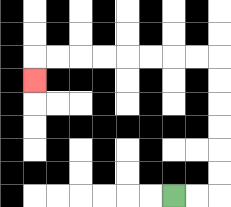{'start': '[7, 8]', 'end': '[1, 3]', 'path_directions': 'R,R,U,U,U,U,U,U,L,L,L,L,L,L,L,L,D', 'path_coordinates': '[[7, 8], [8, 8], [9, 8], [9, 7], [9, 6], [9, 5], [9, 4], [9, 3], [9, 2], [8, 2], [7, 2], [6, 2], [5, 2], [4, 2], [3, 2], [2, 2], [1, 2], [1, 3]]'}